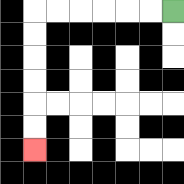{'start': '[7, 0]', 'end': '[1, 6]', 'path_directions': 'L,L,L,L,L,L,D,D,D,D,D,D', 'path_coordinates': '[[7, 0], [6, 0], [5, 0], [4, 0], [3, 0], [2, 0], [1, 0], [1, 1], [1, 2], [1, 3], [1, 4], [1, 5], [1, 6]]'}